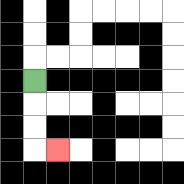{'start': '[1, 3]', 'end': '[2, 6]', 'path_directions': 'D,D,D,R', 'path_coordinates': '[[1, 3], [1, 4], [1, 5], [1, 6], [2, 6]]'}